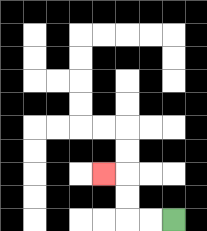{'start': '[7, 9]', 'end': '[4, 7]', 'path_directions': 'L,L,U,U,L', 'path_coordinates': '[[7, 9], [6, 9], [5, 9], [5, 8], [5, 7], [4, 7]]'}